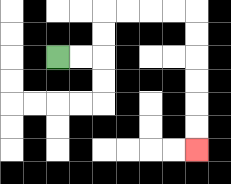{'start': '[2, 2]', 'end': '[8, 6]', 'path_directions': 'R,R,U,U,R,R,R,R,D,D,D,D,D,D', 'path_coordinates': '[[2, 2], [3, 2], [4, 2], [4, 1], [4, 0], [5, 0], [6, 0], [7, 0], [8, 0], [8, 1], [8, 2], [8, 3], [8, 4], [8, 5], [8, 6]]'}